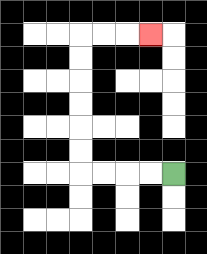{'start': '[7, 7]', 'end': '[6, 1]', 'path_directions': 'L,L,L,L,U,U,U,U,U,U,R,R,R', 'path_coordinates': '[[7, 7], [6, 7], [5, 7], [4, 7], [3, 7], [3, 6], [3, 5], [3, 4], [3, 3], [3, 2], [3, 1], [4, 1], [5, 1], [6, 1]]'}